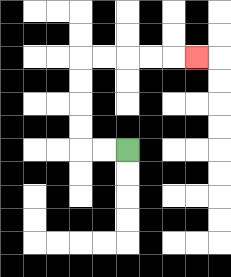{'start': '[5, 6]', 'end': '[8, 2]', 'path_directions': 'L,L,U,U,U,U,R,R,R,R,R', 'path_coordinates': '[[5, 6], [4, 6], [3, 6], [3, 5], [3, 4], [3, 3], [3, 2], [4, 2], [5, 2], [6, 2], [7, 2], [8, 2]]'}